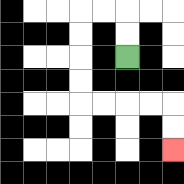{'start': '[5, 2]', 'end': '[7, 6]', 'path_directions': 'U,U,L,L,D,D,D,D,R,R,R,R,D,D', 'path_coordinates': '[[5, 2], [5, 1], [5, 0], [4, 0], [3, 0], [3, 1], [3, 2], [3, 3], [3, 4], [4, 4], [5, 4], [6, 4], [7, 4], [7, 5], [7, 6]]'}